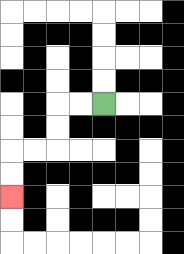{'start': '[4, 4]', 'end': '[0, 8]', 'path_directions': 'L,L,D,D,L,L,D,D', 'path_coordinates': '[[4, 4], [3, 4], [2, 4], [2, 5], [2, 6], [1, 6], [0, 6], [0, 7], [0, 8]]'}